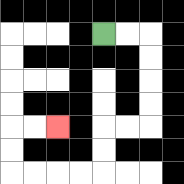{'start': '[4, 1]', 'end': '[2, 5]', 'path_directions': 'R,R,D,D,D,D,L,L,D,D,L,L,L,L,U,U,R,R', 'path_coordinates': '[[4, 1], [5, 1], [6, 1], [6, 2], [6, 3], [6, 4], [6, 5], [5, 5], [4, 5], [4, 6], [4, 7], [3, 7], [2, 7], [1, 7], [0, 7], [0, 6], [0, 5], [1, 5], [2, 5]]'}